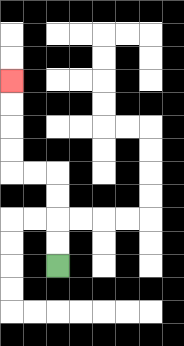{'start': '[2, 11]', 'end': '[0, 3]', 'path_directions': 'U,U,U,U,L,L,U,U,U,U', 'path_coordinates': '[[2, 11], [2, 10], [2, 9], [2, 8], [2, 7], [1, 7], [0, 7], [0, 6], [0, 5], [0, 4], [0, 3]]'}